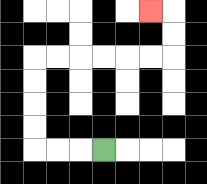{'start': '[4, 6]', 'end': '[6, 0]', 'path_directions': 'L,L,L,U,U,U,U,R,R,R,R,R,R,U,U,L', 'path_coordinates': '[[4, 6], [3, 6], [2, 6], [1, 6], [1, 5], [1, 4], [1, 3], [1, 2], [2, 2], [3, 2], [4, 2], [5, 2], [6, 2], [7, 2], [7, 1], [7, 0], [6, 0]]'}